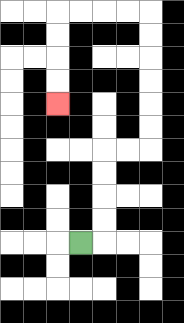{'start': '[3, 10]', 'end': '[2, 4]', 'path_directions': 'R,U,U,U,U,R,R,U,U,U,U,U,U,L,L,L,L,D,D,D,D', 'path_coordinates': '[[3, 10], [4, 10], [4, 9], [4, 8], [4, 7], [4, 6], [5, 6], [6, 6], [6, 5], [6, 4], [6, 3], [6, 2], [6, 1], [6, 0], [5, 0], [4, 0], [3, 0], [2, 0], [2, 1], [2, 2], [2, 3], [2, 4]]'}